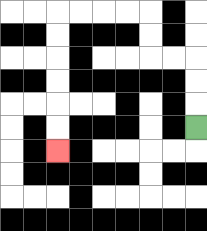{'start': '[8, 5]', 'end': '[2, 6]', 'path_directions': 'U,U,U,L,L,U,U,L,L,L,L,D,D,D,D,D,D', 'path_coordinates': '[[8, 5], [8, 4], [8, 3], [8, 2], [7, 2], [6, 2], [6, 1], [6, 0], [5, 0], [4, 0], [3, 0], [2, 0], [2, 1], [2, 2], [2, 3], [2, 4], [2, 5], [2, 6]]'}